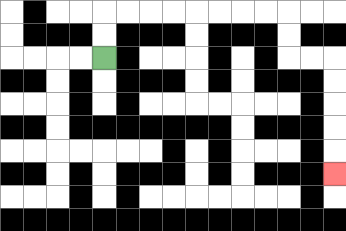{'start': '[4, 2]', 'end': '[14, 7]', 'path_directions': 'U,U,R,R,R,R,R,R,R,R,D,D,R,R,D,D,D,D,D', 'path_coordinates': '[[4, 2], [4, 1], [4, 0], [5, 0], [6, 0], [7, 0], [8, 0], [9, 0], [10, 0], [11, 0], [12, 0], [12, 1], [12, 2], [13, 2], [14, 2], [14, 3], [14, 4], [14, 5], [14, 6], [14, 7]]'}